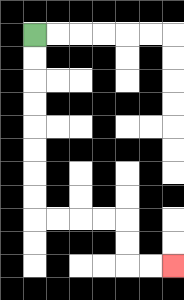{'start': '[1, 1]', 'end': '[7, 11]', 'path_directions': 'D,D,D,D,D,D,D,D,R,R,R,R,D,D,R,R', 'path_coordinates': '[[1, 1], [1, 2], [1, 3], [1, 4], [1, 5], [1, 6], [1, 7], [1, 8], [1, 9], [2, 9], [3, 9], [4, 9], [5, 9], [5, 10], [5, 11], [6, 11], [7, 11]]'}